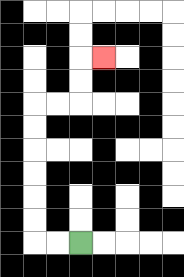{'start': '[3, 10]', 'end': '[4, 2]', 'path_directions': 'L,L,U,U,U,U,U,U,R,R,U,U,R', 'path_coordinates': '[[3, 10], [2, 10], [1, 10], [1, 9], [1, 8], [1, 7], [1, 6], [1, 5], [1, 4], [2, 4], [3, 4], [3, 3], [3, 2], [4, 2]]'}